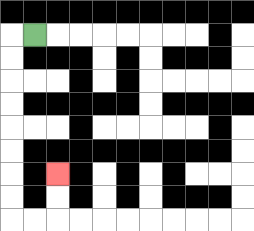{'start': '[1, 1]', 'end': '[2, 7]', 'path_directions': 'L,D,D,D,D,D,D,D,D,R,R,U,U', 'path_coordinates': '[[1, 1], [0, 1], [0, 2], [0, 3], [0, 4], [0, 5], [0, 6], [0, 7], [0, 8], [0, 9], [1, 9], [2, 9], [2, 8], [2, 7]]'}